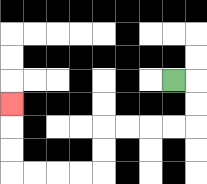{'start': '[7, 3]', 'end': '[0, 4]', 'path_directions': 'R,D,D,L,L,L,L,D,D,L,L,L,L,U,U,U', 'path_coordinates': '[[7, 3], [8, 3], [8, 4], [8, 5], [7, 5], [6, 5], [5, 5], [4, 5], [4, 6], [4, 7], [3, 7], [2, 7], [1, 7], [0, 7], [0, 6], [0, 5], [0, 4]]'}